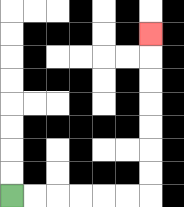{'start': '[0, 8]', 'end': '[6, 1]', 'path_directions': 'R,R,R,R,R,R,U,U,U,U,U,U,U', 'path_coordinates': '[[0, 8], [1, 8], [2, 8], [3, 8], [4, 8], [5, 8], [6, 8], [6, 7], [6, 6], [6, 5], [6, 4], [6, 3], [6, 2], [6, 1]]'}